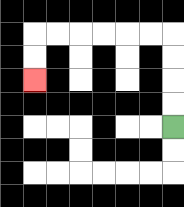{'start': '[7, 5]', 'end': '[1, 3]', 'path_directions': 'U,U,U,U,L,L,L,L,L,L,D,D', 'path_coordinates': '[[7, 5], [7, 4], [7, 3], [7, 2], [7, 1], [6, 1], [5, 1], [4, 1], [3, 1], [2, 1], [1, 1], [1, 2], [1, 3]]'}